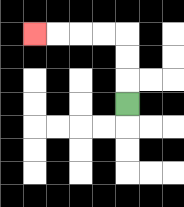{'start': '[5, 4]', 'end': '[1, 1]', 'path_directions': 'U,U,U,L,L,L,L', 'path_coordinates': '[[5, 4], [5, 3], [5, 2], [5, 1], [4, 1], [3, 1], [2, 1], [1, 1]]'}